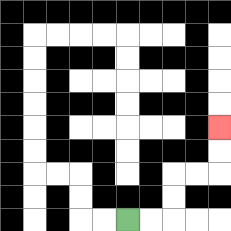{'start': '[5, 9]', 'end': '[9, 5]', 'path_directions': 'R,R,U,U,R,R,U,U', 'path_coordinates': '[[5, 9], [6, 9], [7, 9], [7, 8], [7, 7], [8, 7], [9, 7], [9, 6], [9, 5]]'}